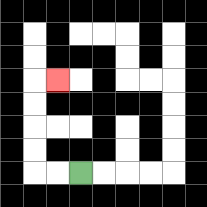{'start': '[3, 7]', 'end': '[2, 3]', 'path_directions': 'L,L,U,U,U,U,R', 'path_coordinates': '[[3, 7], [2, 7], [1, 7], [1, 6], [1, 5], [1, 4], [1, 3], [2, 3]]'}